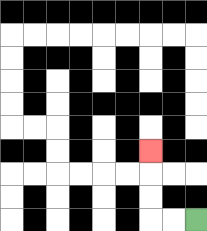{'start': '[8, 9]', 'end': '[6, 6]', 'path_directions': 'L,L,U,U,U', 'path_coordinates': '[[8, 9], [7, 9], [6, 9], [6, 8], [6, 7], [6, 6]]'}